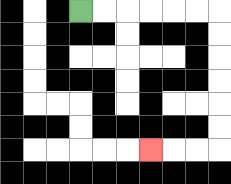{'start': '[3, 0]', 'end': '[6, 6]', 'path_directions': 'R,R,R,R,R,R,D,D,D,D,D,D,L,L,L', 'path_coordinates': '[[3, 0], [4, 0], [5, 0], [6, 0], [7, 0], [8, 0], [9, 0], [9, 1], [9, 2], [9, 3], [9, 4], [9, 5], [9, 6], [8, 6], [7, 6], [6, 6]]'}